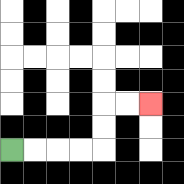{'start': '[0, 6]', 'end': '[6, 4]', 'path_directions': 'R,R,R,R,U,U,R,R', 'path_coordinates': '[[0, 6], [1, 6], [2, 6], [3, 6], [4, 6], [4, 5], [4, 4], [5, 4], [6, 4]]'}